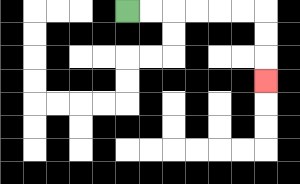{'start': '[5, 0]', 'end': '[11, 3]', 'path_directions': 'R,R,R,R,R,R,D,D,D', 'path_coordinates': '[[5, 0], [6, 0], [7, 0], [8, 0], [9, 0], [10, 0], [11, 0], [11, 1], [11, 2], [11, 3]]'}